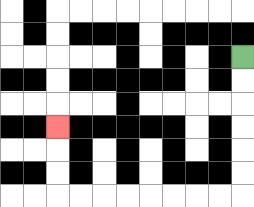{'start': '[10, 2]', 'end': '[2, 5]', 'path_directions': 'D,D,D,D,D,D,L,L,L,L,L,L,L,L,U,U,U', 'path_coordinates': '[[10, 2], [10, 3], [10, 4], [10, 5], [10, 6], [10, 7], [10, 8], [9, 8], [8, 8], [7, 8], [6, 8], [5, 8], [4, 8], [3, 8], [2, 8], [2, 7], [2, 6], [2, 5]]'}